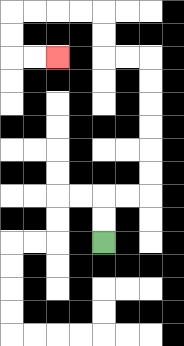{'start': '[4, 10]', 'end': '[2, 2]', 'path_directions': 'U,U,R,R,U,U,U,U,U,U,L,L,U,U,L,L,L,L,D,D,R,R', 'path_coordinates': '[[4, 10], [4, 9], [4, 8], [5, 8], [6, 8], [6, 7], [6, 6], [6, 5], [6, 4], [6, 3], [6, 2], [5, 2], [4, 2], [4, 1], [4, 0], [3, 0], [2, 0], [1, 0], [0, 0], [0, 1], [0, 2], [1, 2], [2, 2]]'}